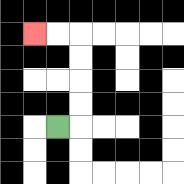{'start': '[2, 5]', 'end': '[1, 1]', 'path_directions': 'R,U,U,U,U,L,L', 'path_coordinates': '[[2, 5], [3, 5], [3, 4], [3, 3], [3, 2], [3, 1], [2, 1], [1, 1]]'}